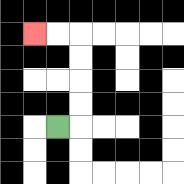{'start': '[2, 5]', 'end': '[1, 1]', 'path_directions': 'R,U,U,U,U,L,L', 'path_coordinates': '[[2, 5], [3, 5], [3, 4], [3, 3], [3, 2], [3, 1], [2, 1], [1, 1]]'}